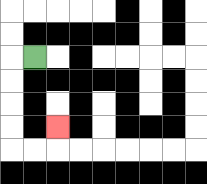{'start': '[1, 2]', 'end': '[2, 5]', 'path_directions': 'L,D,D,D,D,R,R,U', 'path_coordinates': '[[1, 2], [0, 2], [0, 3], [0, 4], [0, 5], [0, 6], [1, 6], [2, 6], [2, 5]]'}